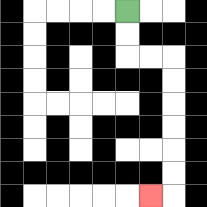{'start': '[5, 0]', 'end': '[6, 8]', 'path_directions': 'D,D,R,R,D,D,D,D,D,D,L', 'path_coordinates': '[[5, 0], [5, 1], [5, 2], [6, 2], [7, 2], [7, 3], [7, 4], [7, 5], [7, 6], [7, 7], [7, 8], [6, 8]]'}